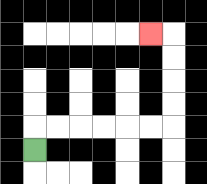{'start': '[1, 6]', 'end': '[6, 1]', 'path_directions': 'U,R,R,R,R,R,R,U,U,U,U,L', 'path_coordinates': '[[1, 6], [1, 5], [2, 5], [3, 5], [4, 5], [5, 5], [6, 5], [7, 5], [7, 4], [7, 3], [7, 2], [7, 1], [6, 1]]'}